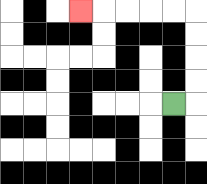{'start': '[7, 4]', 'end': '[3, 0]', 'path_directions': 'R,U,U,U,U,L,L,L,L,L', 'path_coordinates': '[[7, 4], [8, 4], [8, 3], [8, 2], [8, 1], [8, 0], [7, 0], [6, 0], [5, 0], [4, 0], [3, 0]]'}